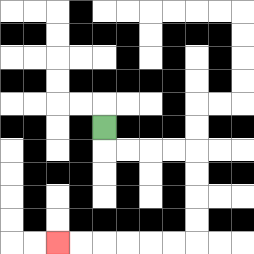{'start': '[4, 5]', 'end': '[2, 10]', 'path_directions': 'D,R,R,R,R,D,D,D,D,L,L,L,L,L,L', 'path_coordinates': '[[4, 5], [4, 6], [5, 6], [6, 6], [7, 6], [8, 6], [8, 7], [8, 8], [8, 9], [8, 10], [7, 10], [6, 10], [5, 10], [4, 10], [3, 10], [2, 10]]'}